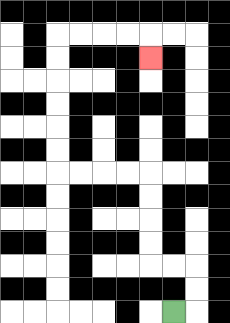{'start': '[7, 13]', 'end': '[6, 2]', 'path_directions': 'R,U,U,L,L,U,U,U,U,L,L,L,L,U,U,U,U,U,U,R,R,R,R,D', 'path_coordinates': '[[7, 13], [8, 13], [8, 12], [8, 11], [7, 11], [6, 11], [6, 10], [6, 9], [6, 8], [6, 7], [5, 7], [4, 7], [3, 7], [2, 7], [2, 6], [2, 5], [2, 4], [2, 3], [2, 2], [2, 1], [3, 1], [4, 1], [5, 1], [6, 1], [6, 2]]'}